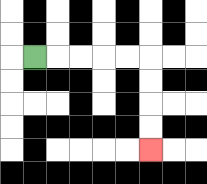{'start': '[1, 2]', 'end': '[6, 6]', 'path_directions': 'R,R,R,R,R,D,D,D,D', 'path_coordinates': '[[1, 2], [2, 2], [3, 2], [4, 2], [5, 2], [6, 2], [6, 3], [6, 4], [6, 5], [6, 6]]'}